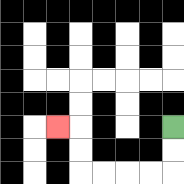{'start': '[7, 5]', 'end': '[2, 5]', 'path_directions': 'D,D,L,L,L,L,U,U,L', 'path_coordinates': '[[7, 5], [7, 6], [7, 7], [6, 7], [5, 7], [4, 7], [3, 7], [3, 6], [3, 5], [2, 5]]'}